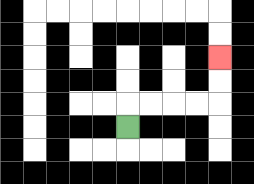{'start': '[5, 5]', 'end': '[9, 2]', 'path_directions': 'U,R,R,R,R,U,U', 'path_coordinates': '[[5, 5], [5, 4], [6, 4], [7, 4], [8, 4], [9, 4], [9, 3], [9, 2]]'}